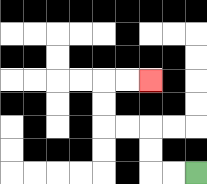{'start': '[8, 7]', 'end': '[6, 3]', 'path_directions': 'L,L,U,U,L,L,U,U,R,R', 'path_coordinates': '[[8, 7], [7, 7], [6, 7], [6, 6], [6, 5], [5, 5], [4, 5], [4, 4], [4, 3], [5, 3], [6, 3]]'}